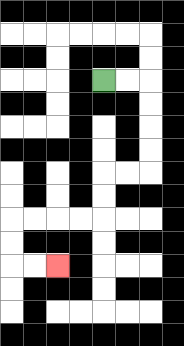{'start': '[4, 3]', 'end': '[2, 11]', 'path_directions': 'R,R,D,D,D,D,L,L,D,D,L,L,L,L,D,D,R,R', 'path_coordinates': '[[4, 3], [5, 3], [6, 3], [6, 4], [6, 5], [6, 6], [6, 7], [5, 7], [4, 7], [4, 8], [4, 9], [3, 9], [2, 9], [1, 9], [0, 9], [0, 10], [0, 11], [1, 11], [2, 11]]'}